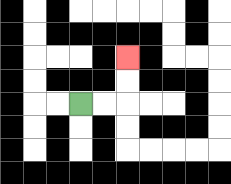{'start': '[3, 4]', 'end': '[5, 2]', 'path_directions': 'R,R,U,U', 'path_coordinates': '[[3, 4], [4, 4], [5, 4], [5, 3], [5, 2]]'}